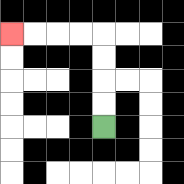{'start': '[4, 5]', 'end': '[0, 1]', 'path_directions': 'U,U,U,U,L,L,L,L', 'path_coordinates': '[[4, 5], [4, 4], [4, 3], [4, 2], [4, 1], [3, 1], [2, 1], [1, 1], [0, 1]]'}